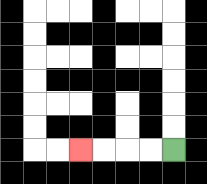{'start': '[7, 6]', 'end': '[3, 6]', 'path_directions': 'L,L,L,L', 'path_coordinates': '[[7, 6], [6, 6], [5, 6], [4, 6], [3, 6]]'}